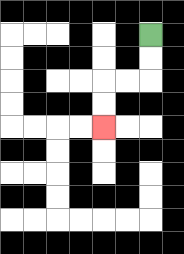{'start': '[6, 1]', 'end': '[4, 5]', 'path_directions': 'D,D,L,L,D,D', 'path_coordinates': '[[6, 1], [6, 2], [6, 3], [5, 3], [4, 3], [4, 4], [4, 5]]'}